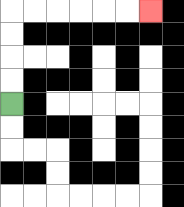{'start': '[0, 4]', 'end': '[6, 0]', 'path_directions': 'U,U,U,U,R,R,R,R,R,R', 'path_coordinates': '[[0, 4], [0, 3], [0, 2], [0, 1], [0, 0], [1, 0], [2, 0], [3, 0], [4, 0], [5, 0], [6, 0]]'}